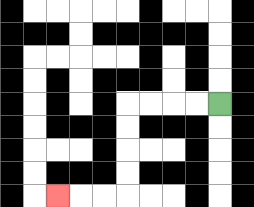{'start': '[9, 4]', 'end': '[2, 8]', 'path_directions': 'L,L,L,L,D,D,D,D,L,L,L', 'path_coordinates': '[[9, 4], [8, 4], [7, 4], [6, 4], [5, 4], [5, 5], [5, 6], [5, 7], [5, 8], [4, 8], [3, 8], [2, 8]]'}